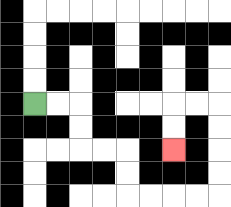{'start': '[1, 4]', 'end': '[7, 6]', 'path_directions': 'R,R,D,D,R,R,D,D,R,R,R,R,U,U,U,U,L,L,D,D', 'path_coordinates': '[[1, 4], [2, 4], [3, 4], [3, 5], [3, 6], [4, 6], [5, 6], [5, 7], [5, 8], [6, 8], [7, 8], [8, 8], [9, 8], [9, 7], [9, 6], [9, 5], [9, 4], [8, 4], [7, 4], [7, 5], [7, 6]]'}